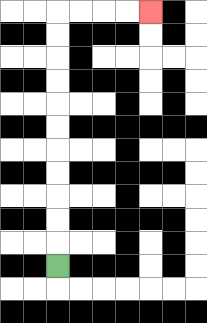{'start': '[2, 11]', 'end': '[6, 0]', 'path_directions': 'U,U,U,U,U,U,U,U,U,U,U,R,R,R,R', 'path_coordinates': '[[2, 11], [2, 10], [2, 9], [2, 8], [2, 7], [2, 6], [2, 5], [2, 4], [2, 3], [2, 2], [2, 1], [2, 0], [3, 0], [4, 0], [5, 0], [6, 0]]'}